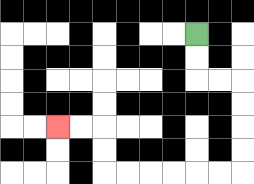{'start': '[8, 1]', 'end': '[2, 5]', 'path_directions': 'D,D,R,R,D,D,D,D,L,L,L,L,L,L,U,U,L,L', 'path_coordinates': '[[8, 1], [8, 2], [8, 3], [9, 3], [10, 3], [10, 4], [10, 5], [10, 6], [10, 7], [9, 7], [8, 7], [7, 7], [6, 7], [5, 7], [4, 7], [4, 6], [4, 5], [3, 5], [2, 5]]'}